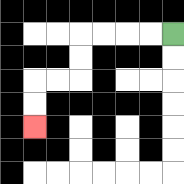{'start': '[7, 1]', 'end': '[1, 5]', 'path_directions': 'L,L,L,L,D,D,L,L,D,D', 'path_coordinates': '[[7, 1], [6, 1], [5, 1], [4, 1], [3, 1], [3, 2], [3, 3], [2, 3], [1, 3], [1, 4], [1, 5]]'}